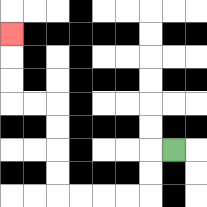{'start': '[7, 6]', 'end': '[0, 1]', 'path_directions': 'L,D,D,L,L,L,L,U,U,U,U,L,L,U,U,U', 'path_coordinates': '[[7, 6], [6, 6], [6, 7], [6, 8], [5, 8], [4, 8], [3, 8], [2, 8], [2, 7], [2, 6], [2, 5], [2, 4], [1, 4], [0, 4], [0, 3], [0, 2], [0, 1]]'}